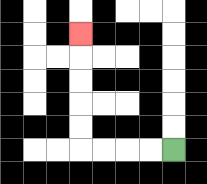{'start': '[7, 6]', 'end': '[3, 1]', 'path_directions': 'L,L,L,L,U,U,U,U,U', 'path_coordinates': '[[7, 6], [6, 6], [5, 6], [4, 6], [3, 6], [3, 5], [3, 4], [3, 3], [3, 2], [3, 1]]'}